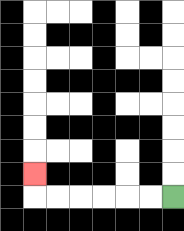{'start': '[7, 8]', 'end': '[1, 7]', 'path_directions': 'L,L,L,L,L,L,U', 'path_coordinates': '[[7, 8], [6, 8], [5, 8], [4, 8], [3, 8], [2, 8], [1, 8], [1, 7]]'}